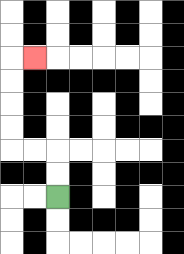{'start': '[2, 8]', 'end': '[1, 2]', 'path_directions': 'U,U,L,L,U,U,U,U,R', 'path_coordinates': '[[2, 8], [2, 7], [2, 6], [1, 6], [0, 6], [0, 5], [0, 4], [0, 3], [0, 2], [1, 2]]'}